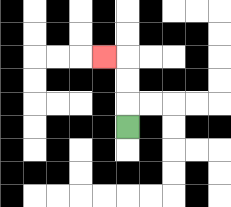{'start': '[5, 5]', 'end': '[4, 2]', 'path_directions': 'U,U,U,L', 'path_coordinates': '[[5, 5], [5, 4], [5, 3], [5, 2], [4, 2]]'}